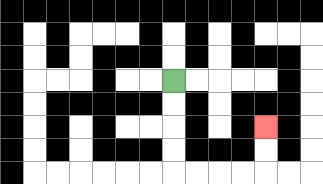{'start': '[7, 3]', 'end': '[11, 5]', 'path_directions': 'D,D,D,D,R,R,R,R,U,U', 'path_coordinates': '[[7, 3], [7, 4], [7, 5], [7, 6], [7, 7], [8, 7], [9, 7], [10, 7], [11, 7], [11, 6], [11, 5]]'}